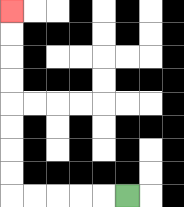{'start': '[5, 8]', 'end': '[0, 0]', 'path_directions': 'L,L,L,L,L,U,U,U,U,U,U,U,U', 'path_coordinates': '[[5, 8], [4, 8], [3, 8], [2, 8], [1, 8], [0, 8], [0, 7], [0, 6], [0, 5], [0, 4], [0, 3], [0, 2], [0, 1], [0, 0]]'}